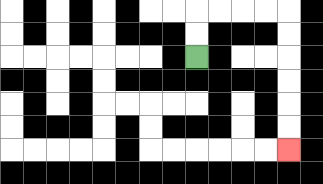{'start': '[8, 2]', 'end': '[12, 6]', 'path_directions': 'U,U,R,R,R,R,D,D,D,D,D,D', 'path_coordinates': '[[8, 2], [8, 1], [8, 0], [9, 0], [10, 0], [11, 0], [12, 0], [12, 1], [12, 2], [12, 3], [12, 4], [12, 5], [12, 6]]'}